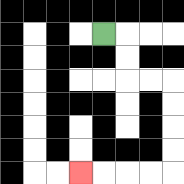{'start': '[4, 1]', 'end': '[3, 7]', 'path_directions': 'R,D,D,R,R,D,D,D,D,L,L,L,L', 'path_coordinates': '[[4, 1], [5, 1], [5, 2], [5, 3], [6, 3], [7, 3], [7, 4], [7, 5], [7, 6], [7, 7], [6, 7], [5, 7], [4, 7], [3, 7]]'}